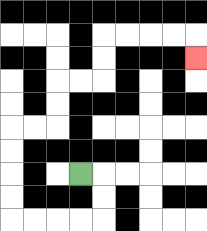{'start': '[3, 7]', 'end': '[8, 2]', 'path_directions': 'R,D,D,L,L,L,L,U,U,U,U,R,R,U,U,R,R,U,U,R,R,R,R,D', 'path_coordinates': '[[3, 7], [4, 7], [4, 8], [4, 9], [3, 9], [2, 9], [1, 9], [0, 9], [0, 8], [0, 7], [0, 6], [0, 5], [1, 5], [2, 5], [2, 4], [2, 3], [3, 3], [4, 3], [4, 2], [4, 1], [5, 1], [6, 1], [7, 1], [8, 1], [8, 2]]'}